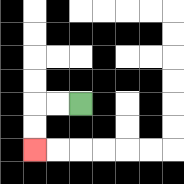{'start': '[3, 4]', 'end': '[1, 6]', 'path_directions': 'L,L,D,D', 'path_coordinates': '[[3, 4], [2, 4], [1, 4], [1, 5], [1, 6]]'}